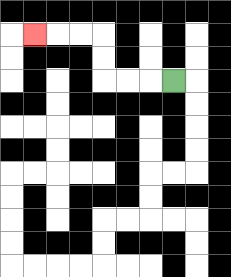{'start': '[7, 3]', 'end': '[1, 1]', 'path_directions': 'L,L,L,U,U,L,L,L', 'path_coordinates': '[[7, 3], [6, 3], [5, 3], [4, 3], [4, 2], [4, 1], [3, 1], [2, 1], [1, 1]]'}